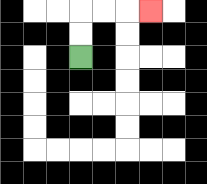{'start': '[3, 2]', 'end': '[6, 0]', 'path_directions': 'U,U,R,R,R', 'path_coordinates': '[[3, 2], [3, 1], [3, 0], [4, 0], [5, 0], [6, 0]]'}